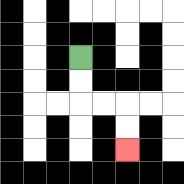{'start': '[3, 2]', 'end': '[5, 6]', 'path_directions': 'D,D,R,R,D,D', 'path_coordinates': '[[3, 2], [3, 3], [3, 4], [4, 4], [5, 4], [5, 5], [5, 6]]'}